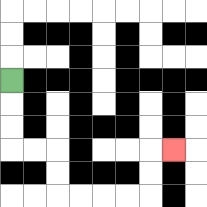{'start': '[0, 3]', 'end': '[7, 6]', 'path_directions': 'D,D,D,R,R,D,D,R,R,R,R,U,U,R', 'path_coordinates': '[[0, 3], [0, 4], [0, 5], [0, 6], [1, 6], [2, 6], [2, 7], [2, 8], [3, 8], [4, 8], [5, 8], [6, 8], [6, 7], [6, 6], [7, 6]]'}